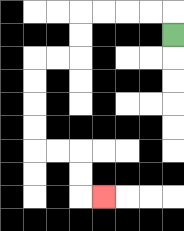{'start': '[7, 1]', 'end': '[4, 8]', 'path_directions': 'U,L,L,L,L,D,D,L,L,D,D,D,D,R,R,D,D,R', 'path_coordinates': '[[7, 1], [7, 0], [6, 0], [5, 0], [4, 0], [3, 0], [3, 1], [3, 2], [2, 2], [1, 2], [1, 3], [1, 4], [1, 5], [1, 6], [2, 6], [3, 6], [3, 7], [3, 8], [4, 8]]'}